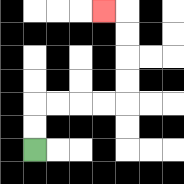{'start': '[1, 6]', 'end': '[4, 0]', 'path_directions': 'U,U,R,R,R,R,U,U,U,U,L', 'path_coordinates': '[[1, 6], [1, 5], [1, 4], [2, 4], [3, 4], [4, 4], [5, 4], [5, 3], [5, 2], [5, 1], [5, 0], [4, 0]]'}